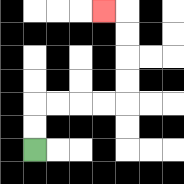{'start': '[1, 6]', 'end': '[4, 0]', 'path_directions': 'U,U,R,R,R,R,U,U,U,U,L', 'path_coordinates': '[[1, 6], [1, 5], [1, 4], [2, 4], [3, 4], [4, 4], [5, 4], [5, 3], [5, 2], [5, 1], [5, 0], [4, 0]]'}